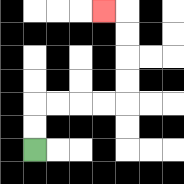{'start': '[1, 6]', 'end': '[4, 0]', 'path_directions': 'U,U,R,R,R,R,U,U,U,U,L', 'path_coordinates': '[[1, 6], [1, 5], [1, 4], [2, 4], [3, 4], [4, 4], [5, 4], [5, 3], [5, 2], [5, 1], [5, 0], [4, 0]]'}